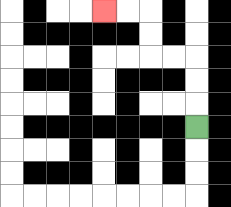{'start': '[8, 5]', 'end': '[4, 0]', 'path_directions': 'U,U,U,L,L,U,U,L,L', 'path_coordinates': '[[8, 5], [8, 4], [8, 3], [8, 2], [7, 2], [6, 2], [6, 1], [6, 0], [5, 0], [4, 0]]'}